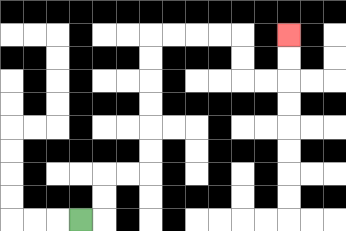{'start': '[3, 9]', 'end': '[12, 1]', 'path_directions': 'R,U,U,R,R,U,U,U,U,U,U,R,R,R,R,D,D,R,R,U,U', 'path_coordinates': '[[3, 9], [4, 9], [4, 8], [4, 7], [5, 7], [6, 7], [6, 6], [6, 5], [6, 4], [6, 3], [6, 2], [6, 1], [7, 1], [8, 1], [9, 1], [10, 1], [10, 2], [10, 3], [11, 3], [12, 3], [12, 2], [12, 1]]'}